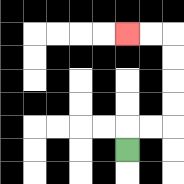{'start': '[5, 6]', 'end': '[5, 1]', 'path_directions': 'U,R,R,U,U,U,U,L,L', 'path_coordinates': '[[5, 6], [5, 5], [6, 5], [7, 5], [7, 4], [7, 3], [7, 2], [7, 1], [6, 1], [5, 1]]'}